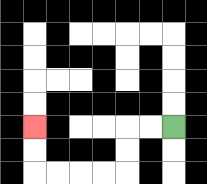{'start': '[7, 5]', 'end': '[1, 5]', 'path_directions': 'L,L,D,D,L,L,L,L,U,U', 'path_coordinates': '[[7, 5], [6, 5], [5, 5], [5, 6], [5, 7], [4, 7], [3, 7], [2, 7], [1, 7], [1, 6], [1, 5]]'}